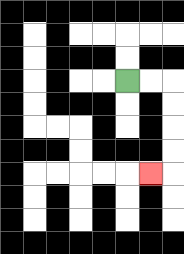{'start': '[5, 3]', 'end': '[6, 7]', 'path_directions': 'R,R,D,D,D,D,L', 'path_coordinates': '[[5, 3], [6, 3], [7, 3], [7, 4], [7, 5], [7, 6], [7, 7], [6, 7]]'}